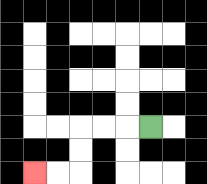{'start': '[6, 5]', 'end': '[1, 7]', 'path_directions': 'L,L,L,D,D,L,L', 'path_coordinates': '[[6, 5], [5, 5], [4, 5], [3, 5], [3, 6], [3, 7], [2, 7], [1, 7]]'}